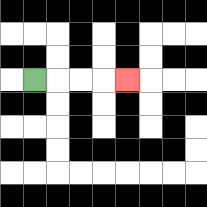{'start': '[1, 3]', 'end': '[5, 3]', 'path_directions': 'R,R,R,R', 'path_coordinates': '[[1, 3], [2, 3], [3, 3], [4, 3], [5, 3]]'}